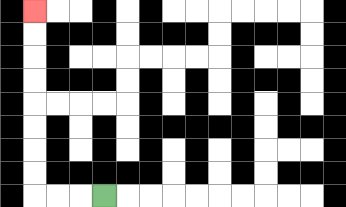{'start': '[4, 8]', 'end': '[1, 0]', 'path_directions': 'L,L,L,U,U,U,U,U,U,U,U', 'path_coordinates': '[[4, 8], [3, 8], [2, 8], [1, 8], [1, 7], [1, 6], [1, 5], [1, 4], [1, 3], [1, 2], [1, 1], [1, 0]]'}